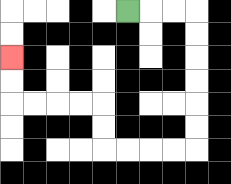{'start': '[5, 0]', 'end': '[0, 2]', 'path_directions': 'R,R,R,D,D,D,D,D,D,L,L,L,L,U,U,L,L,L,L,U,U', 'path_coordinates': '[[5, 0], [6, 0], [7, 0], [8, 0], [8, 1], [8, 2], [8, 3], [8, 4], [8, 5], [8, 6], [7, 6], [6, 6], [5, 6], [4, 6], [4, 5], [4, 4], [3, 4], [2, 4], [1, 4], [0, 4], [0, 3], [0, 2]]'}